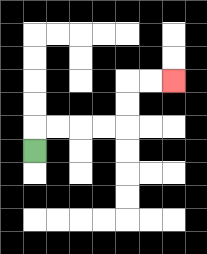{'start': '[1, 6]', 'end': '[7, 3]', 'path_directions': 'U,R,R,R,R,U,U,R,R', 'path_coordinates': '[[1, 6], [1, 5], [2, 5], [3, 5], [4, 5], [5, 5], [5, 4], [5, 3], [6, 3], [7, 3]]'}